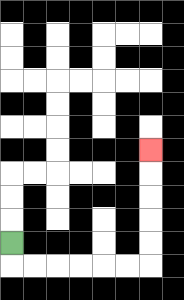{'start': '[0, 10]', 'end': '[6, 6]', 'path_directions': 'D,R,R,R,R,R,R,U,U,U,U,U', 'path_coordinates': '[[0, 10], [0, 11], [1, 11], [2, 11], [3, 11], [4, 11], [5, 11], [6, 11], [6, 10], [6, 9], [6, 8], [6, 7], [6, 6]]'}